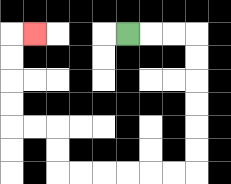{'start': '[5, 1]', 'end': '[1, 1]', 'path_directions': 'R,R,R,D,D,D,D,D,D,L,L,L,L,L,L,U,U,L,L,U,U,U,U,R', 'path_coordinates': '[[5, 1], [6, 1], [7, 1], [8, 1], [8, 2], [8, 3], [8, 4], [8, 5], [8, 6], [8, 7], [7, 7], [6, 7], [5, 7], [4, 7], [3, 7], [2, 7], [2, 6], [2, 5], [1, 5], [0, 5], [0, 4], [0, 3], [0, 2], [0, 1], [1, 1]]'}